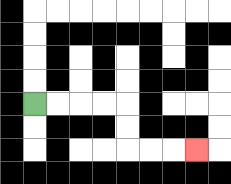{'start': '[1, 4]', 'end': '[8, 6]', 'path_directions': 'R,R,R,R,D,D,R,R,R', 'path_coordinates': '[[1, 4], [2, 4], [3, 4], [4, 4], [5, 4], [5, 5], [5, 6], [6, 6], [7, 6], [8, 6]]'}